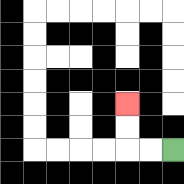{'start': '[7, 6]', 'end': '[5, 4]', 'path_directions': 'L,L,U,U', 'path_coordinates': '[[7, 6], [6, 6], [5, 6], [5, 5], [5, 4]]'}